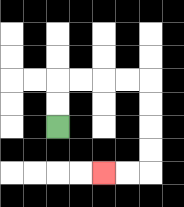{'start': '[2, 5]', 'end': '[4, 7]', 'path_directions': 'U,U,R,R,R,R,D,D,D,D,L,L', 'path_coordinates': '[[2, 5], [2, 4], [2, 3], [3, 3], [4, 3], [5, 3], [6, 3], [6, 4], [6, 5], [6, 6], [6, 7], [5, 7], [4, 7]]'}